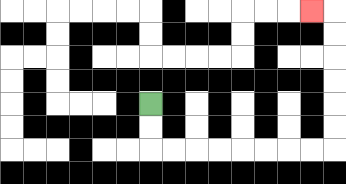{'start': '[6, 4]', 'end': '[13, 0]', 'path_directions': 'D,D,R,R,R,R,R,R,R,R,U,U,U,U,U,U,L', 'path_coordinates': '[[6, 4], [6, 5], [6, 6], [7, 6], [8, 6], [9, 6], [10, 6], [11, 6], [12, 6], [13, 6], [14, 6], [14, 5], [14, 4], [14, 3], [14, 2], [14, 1], [14, 0], [13, 0]]'}